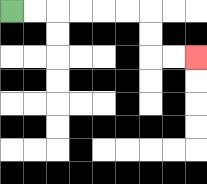{'start': '[0, 0]', 'end': '[8, 2]', 'path_directions': 'R,R,R,R,R,R,D,D,R,R', 'path_coordinates': '[[0, 0], [1, 0], [2, 0], [3, 0], [4, 0], [5, 0], [6, 0], [6, 1], [6, 2], [7, 2], [8, 2]]'}